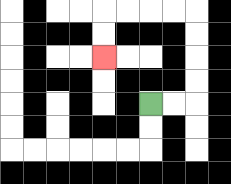{'start': '[6, 4]', 'end': '[4, 2]', 'path_directions': 'R,R,U,U,U,U,L,L,L,L,D,D', 'path_coordinates': '[[6, 4], [7, 4], [8, 4], [8, 3], [8, 2], [8, 1], [8, 0], [7, 0], [6, 0], [5, 0], [4, 0], [4, 1], [4, 2]]'}